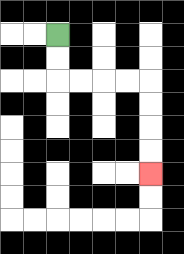{'start': '[2, 1]', 'end': '[6, 7]', 'path_directions': 'D,D,R,R,R,R,D,D,D,D', 'path_coordinates': '[[2, 1], [2, 2], [2, 3], [3, 3], [4, 3], [5, 3], [6, 3], [6, 4], [6, 5], [6, 6], [6, 7]]'}